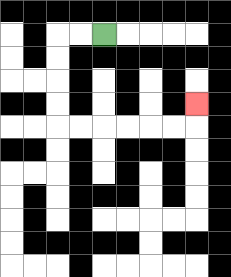{'start': '[4, 1]', 'end': '[8, 4]', 'path_directions': 'L,L,D,D,D,D,R,R,R,R,R,R,U', 'path_coordinates': '[[4, 1], [3, 1], [2, 1], [2, 2], [2, 3], [2, 4], [2, 5], [3, 5], [4, 5], [5, 5], [6, 5], [7, 5], [8, 5], [8, 4]]'}